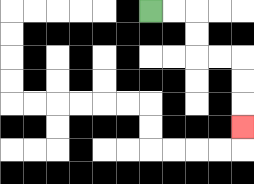{'start': '[6, 0]', 'end': '[10, 5]', 'path_directions': 'R,R,D,D,R,R,D,D,D', 'path_coordinates': '[[6, 0], [7, 0], [8, 0], [8, 1], [8, 2], [9, 2], [10, 2], [10, 3], [10, 4], [10, 5]]'}